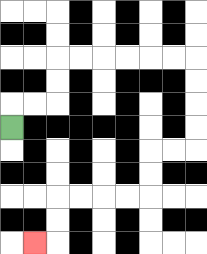{'start': '[0, 5]', 'end': '[1, 10]', 'path_directions': 'U,R,R,U,U,R,R,R,R,R,R,D,D,D,D,L,L,D,D,L,L,L,L,D,D,L', 'path_coordinates': '[[0, 5], [0, 4], [1, 4], [2, 4], [2, 3], [2, 2], [3, 2], [4, 2], [5, 2], [6, 2], [7, 2], [8, 2], [8, 3], [8, 4], [8, 5], [8, 6], [7, 6], [6, 6], [6, 7], [6, 8], [5, 8], [4, 8], [3, 8], [2, 8], [2, 9], [2, 10], [1, 10]]'}